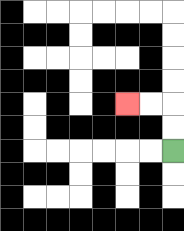{'start': '[7, 6]', 'end': '[5, 4]', 'path_directions': 'U,U,L,L', 'path_coordinates': '[[7, 6], [7, 5], [7, 4], [6, 4], [5, 4]]'}